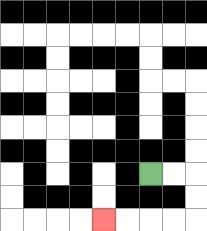{'start': '[6, 7]', 'end': '[4, 9]', 'path_directions': 'R,R,D,D,L,L,L,L', 'path_coordinates': '[[6, 7], [7, 7], [8, 7], [8, 8], [8, 9], [7, 9], [6, 9], [5, 9], [4, 9]]'}